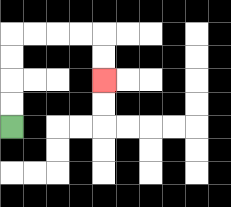{'start': '[0, 5]', 'end': '[4, 3]', 'path_directions': 'U,U,U,U,R,R,R,R,D,D', 'path_coordinates': '[[0, 5], [0, 4], [0, 3], [0, 2], [0, 1], [1, 1], [2, 1], [3, 1], [4, 1], [4, 2], [4, 3]]'}